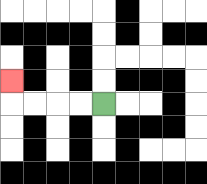{'start': '[4, 4]', 'end': '[0, 3]', 'path_directions': 'L,L,L,L,U', 'path_coordinates': '[[4, 4], [3, 4], [2, 4], [1, 4], [0, 4], [0, 3]]'}